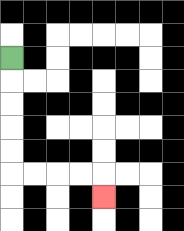{'start': '[0, 2]', 'end': '[4, 8]', 'path_directions': 'D,D,D,D,D,R,R,R,R,D', 'path_coordinates': '[[0, 2], [0, 3], [0, 4], [0, 5], [0, 6], [0, 7], [1, 7], [2, 7], [3, 7], [4, 7], [4, 8]]'}